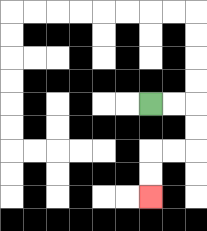{'start': '[6, 4]', 'end': '[6, 8]', 'path_directions': 'R,R,D,D,L,L,D,D', 'path_coordinates': '[[6, 4], [7, 4], [8, 4], [8, 5], [8, 6], [7, 6], [6, 6], [6, 7], [6, 8]]'}